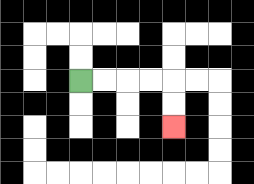{'start': '[3, 3]', 'end': '[7, 5]', 'path_directions': 'R,R,R,R,D,D', 'path_coordinates': '[[3, 3], [4, 3], [5, 3], [6, 3], [7, 3], [7, 4], [7, 5]]'}